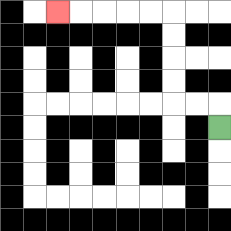{'start': '[9, 5]', 'end': '[2, 0]', 'path_directions': 'U,L,L,U,U,U,U,L,L,L,L,L', 'path_coordinates': '[[9, 5], [9, 4], [8, 4], [7, 4], [7, 3], [7, 2], [7, 1], [7, 0], [6, 0], [5, 0], [4, 0], [3, 0], [2, 0]]'}